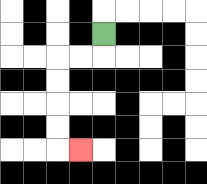{'start': '[4, 1]', 'end': '[3, 6]', 'path_directions': 'D,L,L,D,D,D,D,R', 'path_coordinates': '[[4, 1], [4, 2], [3, 2], [2, 2], [2, 3], [2, 4], [2, 5], [2, 6], [3, 6]]'}